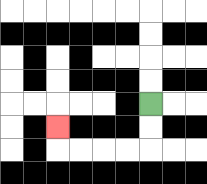{'start': '[6, 4]', 'end': '[2, 5]', 'path_directions': 'D,D,L,L,L,L,U', 'path_coordinates': '[[6, 4], [6, 5], [6, 6], [5, 6], [4, 6], [3, 6], [2, 6], [2, 5]]'}